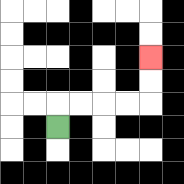{'start': '[2, 5]', 'end': '[6, 2]', 'path_directions': 'U,R,R,R,R,U,U', 'path_coordinates': '[[2, 5], [2, 4], [3, 4], [4, 4], [5, 4], [6, 4], [6, 3], [6, 2]]'}